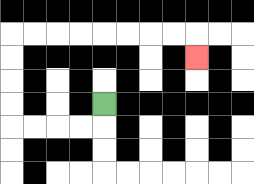{'start': '[4, 4]', 'end': '[8, 2]', 'path_directions': 'D,L,L,L,L,U,U,U,U,R,R,R,R,R,R,R,R,D', 'path_coordinates': '[[4, 4], [4, 5], [3, 5], [2, 5], [1, 5], [0, 5], [0, 4], [0, 3], [0, 2], [0, 1], [1, 1], [2, 1], [3, 1], [4, 1], [5, 1], [6, 1], [7, 1], [8, 1], [8, 2]]'}